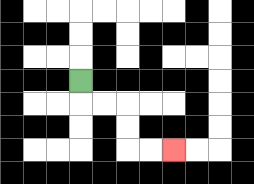{'start': '[3, 3]', 'end': '[7, 6]', 'path_directions': 'D,R,R,D,D,R,R', 'path_coordinates': '[[3, 3], [3, 4], [4, 4], [5, 4], [5, 5], [5, 6], [6, 6], [7, 6]]'}